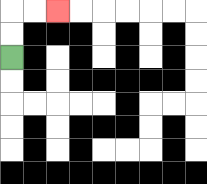{'start': '[0, 2]', 'end': '[2, 0]', 'path_directions': 'U,U,R,R', 'path_coordinates': '[[0, 2], [0, 1], [0, 0], [1, 0], [2, 0]]'}